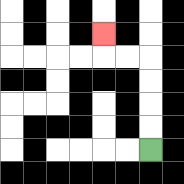{'start': '[6, 6]', 'end': '[4, 1]', 'path_directions': 'U,U,U,U,L,L,U', 'path_coordinates': '[[6, 6], [6, 5], [6, 4], [6, 3], [6, 2], [5, 2], [4, 2], [4, 1]]'}